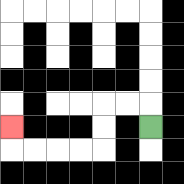{'start': '[6, 5]', 'end': '[0, 5]', 'path_directions': 'U,L,L,D,D,L,L,L,L,U', 'path_coordinates': '[[6, 5], [6, 4], [5, 4], [4, 4], [4, 5], [4, 6], [3, 6], [2, 6], [1, 6], [0, 6], [0, 5]]'}